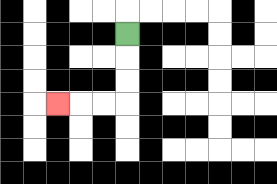{'start': '[5, 1]', 'end': '[2, 4]', 'path_directions': 'D,D,D,L,L,L', 'path_coordinates': '[[5, 1], [5, 2], [5, 3], [5, 4], [4, 4], [3, 4], [2, 4]]'}